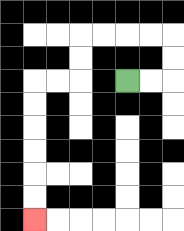{'start': '[5, 3]', 'end': '[1, 9]', 'path_directions': 'R,R,U,U,L,L,L,L,D,D,L,L,D,D,D,D,D,D', 'path_coordinates': '[[5, 3], [6, 3], [7, 3], [7, 2], [7, 1], [6, 1], [5, 1], [4, 1], [3, 1], [3, 2], [3, 3], [2, 3], [1, 3], [1, 4], [1, 5], [1, 6], [1, 7], [1, 8], [1, 9]]'}